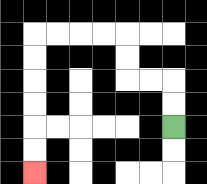{'start': '[7, 5]', 'end': '[1, 7]', 'path_directions': 'U,U,L,L,U,U,L,L,L,L,D,D,D,D,D,D', 'path_coordinates': '[[7, 5], [7, 4], [7, 3], [6, 3], [5, 3], [5, 2], [5, 1], [4, 1], [3, 1], [2, 1], [1, 1], [1, 2], [1, 3], [1, 4], [1, 5], [1, 6], [1, 7]]'}